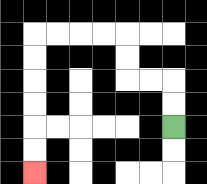{'start': '[7, 5]', 'end': '[1, 7]', 'path_directions': 'U,U,L,L,U,U,L,L,L,L,D,D,D,D,D,D', 'path_coordinates': '[[7, 5], [7, 4], [7, 3], [6, 3], [5, 3], [5, 2], [5, 1], [4, 1], [3, 1], [2, 1], [1, 1], [1, 2], [1, 3], [1, 4], [1, 5], [1, 6], [1, 7]]'}